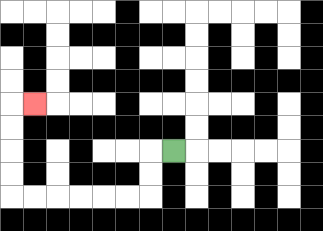{'start': '[7, 6]', 'end': '[1, 4]', 'path_directions': 'L,D,D,L,L,L,L,L,L,U,U,U,U,R', 'path_coordinates': '[[7, 6], [6, 6], [6, 7], [6, 8], [5, 8], [4, 8], [3, 8], [2, 8], [1, 8], [0, 8], [0, 7], [0, 6], [0, 5], [0, 4], [1, 4]]'}